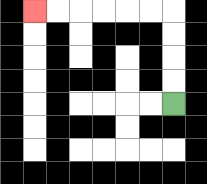{'start': '[7, 4]', 'end': '[1, 0]', 'path_directions': 'U,U,U,U,L,L,L,L,L,L', 'path_coordinates': '[[7, 4], [7, 3], [7, 2], [7, 1], [7, 0], [6, 0], [5, 0], [4, 0], [3, 0], [2, 0], [1, 0]]'}